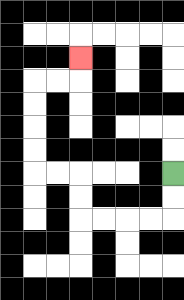{'start': '[7, 7]', 'end': '[3, 2]', 'path_directions': 'D,D,L,L,L,L,U,U,L,L,U,U,U,U,R,R,U', 'path_coordinates': '[[7, 7], [7, 8], [7, 9], [6, 9], [5, 9], [4, 9], [3, 9], [3, 8], [3, 7], [2, 7], [1, 7], [1, 6], [1, 5], [1, 4], [1, 3], [2, 3], [3, 3], [3, 2]]'}